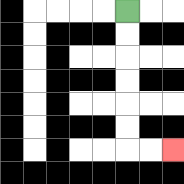{'start': '[5, 0]', 'end': '[7, 6]', 'path_directions': 'D,D,D,D,D,D,R,R', 'path_coordinates': '[[5, 0], [5, 1], [5, 2], [5, 3], [5, 4], [5, 5], [5, 6], [6, 6], [7, 6]]'}